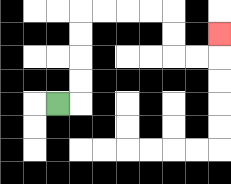{'start': '[2, 4]', 'end': '[9, 1]', 'path_directions': 'R,U,U,U,U,R,R,R,R,D,D,R,R,U', 'path_coordinates': '[[2, 4], [3, 4], [3, 3], [3, 2], [3, 1], [3, 0], [4, 0], [5, 0], [6, 0], [7, 0], [7, 1], [7, 2], [8, 2], [9, 2], [9, 1]]'}